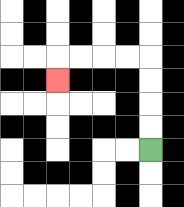{'start': '[6, 6]', 'end': '[2, 3]', 'path_directions': 'U,U,U,U,L,L,L,L,D', 'path_coordinates': '[[6, 6], [6, 5], [6, 4], [6, 3], [6, 2], [5, 2], [4, 2], [3, 2], [2, 2], [2, 3]]'}